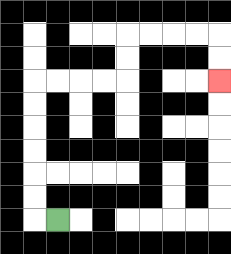{'start': '[2, 9]', 'end': '[9, 3]', 'path_directions': 'L,U,U,U,U,U,U,R,R,R,R,U,U,R,R,R,R,D,D', 'path_coordinates': '[[2, 9], [1, 9], [1, 8], [1, 7], [1, 6], [1, 5], [1, 4], [1, 3], [2, 3], [3, 3], [4, 3], [5, 3], [5, 2], [5, 1], [6, 1], [7, 1], [8, 1], [9, 1], [9, 2], [9, 3]]'}